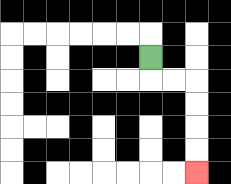{'start': '[6, 2]', 'end': '[8, 7]', 'path_directions': 'D,R,R,D,D,D,D', 'path_coordinates': '[[6, 2], [6, 3], [7, 3], [8, 3], [8, 4], [8, 5], [8, 6], [8, 7]]'}